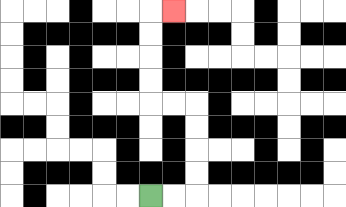{'start': '[6, 8]', 'end': '[7, 0]', 'path_directions': 'R,R,U,U,U,U,L,L,U,U,U,U,R', 'path_coordinates': '[[6, 8], [7, 8], [8, 8], [8, 7], [8, 6], [8, 5], [8, 4], [7, 4], [6, 4], [6, 3], [6, 2], [6, 1], [6, 0], [7, 0]]'}